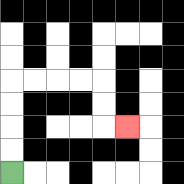{'start': '[0, 7]', 'end': '[5, 5]', 'path_directions': 'U,U,U,U,R,R,R,R,D,D,R', 'path_coordinates': '[[0, 7], [0, 6], [0, 5], [0, 4], [0, 3], [1, 3], [2, 3], [3, 3], [4, 3], [4, 4], [4, 5], [5, 5]]'}